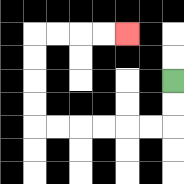{'start': '[7, 3]', 'end': '[5, 1]', 'path_directions': 'D,D,L,L,L,L,L,L,U,U,U,U,R,R,R,R', 'path_coordinates': '[[7, 3], [7, 4], [7, 5], [6, 5], [5, 5], [4, 5], [3, 5], [2, 5], [1, 5], [1, 4], [1, 3], [1, 2], [1, 1], [2, 1], [3, 1], [4, 1], [5, 1]]'}